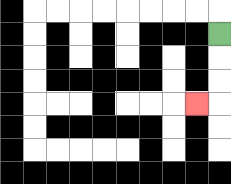{'start': '[9, 1]', 'end': '[8, 4]', 'path_directions': 'D,D,D,L', 'path_coordinates': '[[9, 1], [9, 2], [9, 3], [9, 4], [8, 4]]'}